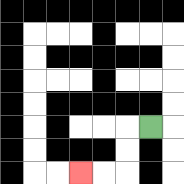{'start': '[6, 5]', 'end': '[3, 7]', 'path_directions': 'L,D,D,L,L', 'path_coordinates': '[[6, 5], [5, 5], [5, 6], [5, 7], [4, 7], [3, 7]]'}